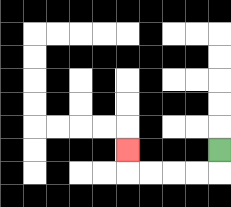{'start': '[9, 6]', 'end': '[5, 6]', 'path_directions': 'D,L,L,L,L,U', 'path_coordinates': '[[9, 6], [9, 7], [8, 7], [7, 7], [6, 7], [5, 7], [5, 6]]'}